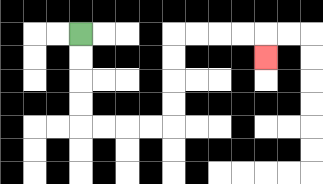{'start': '[3, 1]', 'end': '[11, 2]', 'path_directions': 'D,D,D,D,R,R,R,R,U,U,U,U,R,R,R,R,D', 'path_coordinates': '[[3, 1], [3, 2], [3, 3], [3, 4], [3, 5], [4, 5], [5, 5], [6, 5], [7, 5], [7, 4], [7, 3], [7, 2], [7, 1], [8, 1], [9, 1], [10, 1], [11, 1], [11, 2]]'}